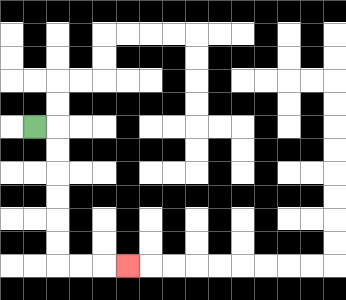{'start': '[1, 5]', 'end': '[5, 11]', 'path_directions': 'R,D,D,D,D,D,D,R,R,R', 'path_coordinates': '[[1, 5], [2, 5], [2, 6], [2, 7], [2, 8], [2, 9], [2, 10], [2, 11], [3, 11], [4, 11], [5, 11]]'}